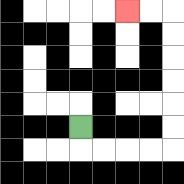{'start': '[3, 5]', 'end': '[5, 0]', 'path_directions': 'D,R,R,R,R,U,U,U,U,U,U,L,L', 'path_coordinates': '[[3, 5], [3, 6], [4, 6], [5, 6], [6, 6], [7, 6], [7, 5], [7, 4], [7, 3], [7, 2], [7, 1], [7, 0], [6, 0], [5, 0]]'}